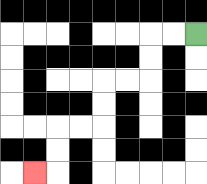{'start': '[8, 1]', 'end': '[1, 7]', 'path_directions': 'L,L,D,D,L,L,D,D,L,L,D,D,L', 'path_coordinates': '[[8, 1], [7, 1], [6, 1], [6, 2], [6, 3], [5, 3], [4, 3], [4, 4], [4, 5], [3, 5], [2, 5], [2, 6], [2, 7], [1, 7]]'}